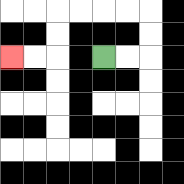{'start': '[4, 2]', 'end': '[0, 2]', 'path_directions': 'R,R,U,U,L,L,L,L,D,D,L,L', 'path_coordinates': '[[4, 2], [5, 2], [6, 2], [6, 1], [6, 0], [5, 0], [4, 0], [3, 0], [2, 0], [2, 1], [2, 2], [1, 2], [0, 2]]'}